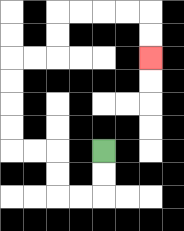{'start': '[4, 6]', 'end': '[6, 2]', 'path_directions': 'D,D,L,L,U,U,L,L,U,U,U,U,R,R,U,U,R,R,R,R,D,D', 'path_coordinates': '[[4, 6], [4, 7], [4, 8], [3, 8], [2, 8], [2, 7], [2, 6], [1, 6], [0, 6], [0, 5], [0, 4], [0, 3], [0, 2], [1, 2], [2, 2], [2, 1], [2, 0], [3, 0], [4, 0], [5, 0], [6, 0], [6, 1], [6, 2]]'}